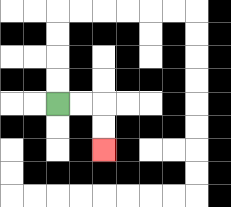{'start': '[2, 4]', 'end': '[4, 6]', 'path_directions': 'R,R,D,D', 'path_coordinates': '[[2, 4], [3, 4], [4, 4], [4, 5], [4, 6]]'}